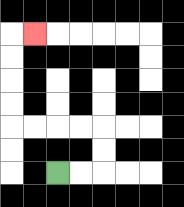{'start': '[2, 7]', 'end': '[1, 1]', 'path_directions': 'R,R,U,U,L,L,L,L,U,U,U,U,R', 'path_coordinates': '[[2, 7], [3, 7], [4, 7], [4, 6], [4, 5], [3, 5], [2, 5], [1, 5], [0, 5], [0, 4], [0, 3], [0, 2], [0, 1], [1, 1]]'}